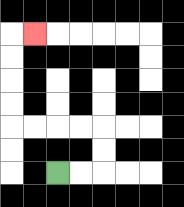{'start': '[2, 7]', 'end': '[1, 1]', 'path_directions': 'R,R,U,U,L,L,L,L,U,U,U,U,R', 'path_coordinates': '[[2, 7], [3, 7], [4, 7], [4, 6], [4, 5], [3, 5], [2, 5], [1, 5], [0, 5], [0, 4], [0, 3], [0, 2], [0, 1], [1, 1]]'}